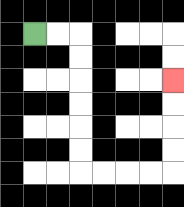{'start': '[1, 1]', 'end': '[7, 3]', 'path_directions': 'R,R,D,D,D,D,D,D,R,R,R,R,U,U,U,U', 'path_coordinates': '[[1, 1], [2, 1], [3, 1], [3, 2], [3, 3], [3, 4], [3, 5], [3, 6], [3, 7], [4, 7], [5, 7], [6, 7], [7, 7], [7, 6], [7, 5], [7, 4], [7, 3]]'}